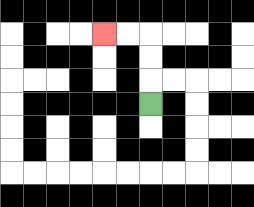{'start': '[6, 4]', 'end': '[4, 1]', 'path_directions': 'U,U,U,L,L', 'path_coordinates': '[[6, 4], [6, 3], [6, 2], [6, 1], [5, 1], [4, 1]]'}